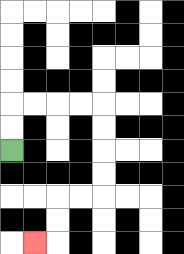{'start': '[0, 6]', 'end': '[1, 10]', 'path_directions': 'U,U,R,R,R,R,D,D,D,D,L,L,D,D,L', 'path_coordinates': '[[0, 6], [0, 5], [0, 4], [1, 4], [2, 4], [3, 4], [4, 4], [4, 5], [4, 6], [4, 7], [4, 8], [3, 8], [2, 8], [2, 9], [2, 10], [1, 10]]'}